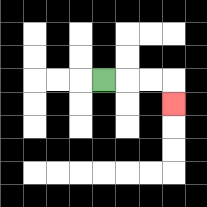{'start': '[4, 3]', 'end': '[7, 4]', 'path_directions': 'R,R,R,D', 'path_coordinates': '[[4, 3], [5, 3], [6, 3], [7, 3], [7, 4]]'}